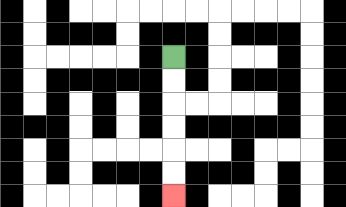{'start': '[7, 2]', 'end': '[7, 8]', 'path_directions': 'D,D,D,D,D,D', 'path_coordinates': '[[7, 2], [7, 3], [7, 4], [7, 5], [7, 6], [7, 7], [7, 8]]'}